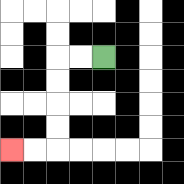{'start': '[4, 2]', 'end': '[0, 6]', 'path_directions': 'L,L,D,D,D,D,L,L', 'path_coordinates': '[[4, 2], [3, 2], [2, 2], [2, 3], [2, 4], [2, 5], [2, 6], [1, 6], [0, 6]]'}